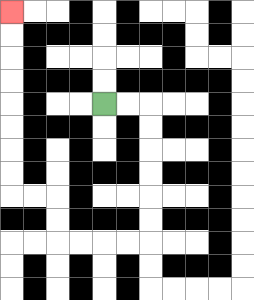{'start': '[4, 4]', 'end': '[0, 0]', 'path_directions': 'R,R,D,D,D,D,D,D,L,L,L,L,U,U,L,L,U,U,U,U,U,U,U,U', 'path_coordinates': '[[4, 4], [5, 4], [6, 4], [6, 5], [6, 6], [6, 7], [6, 8], [6, 9], [6, 10], [5, 10], [4, 10], [3, 10], [2, 10], [2, 9], [2, 8], [1, 8], [0, 8], [0, 7], [0, 6], [0, 5], [0, 4], [0, 3], [0, 2], [0, 1], [0, 0]]'}